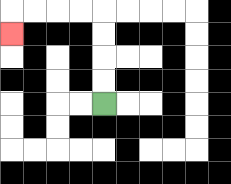{'start': '[4, 4]', 'end': '[0, 1]', 'path_directions': 'U,U,U,U,L,L,L,L,D', 'path_coordinates': '[[4, 4], [4, 3], [4, 2], [4, 1], [4, 0], [3, 0], [2, 0], [1, 0], [0, 0], [0, 1]]'}